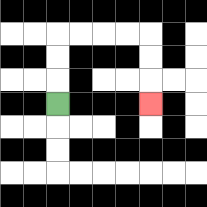{'start': '[2, 4]', 'end': '[6, 4]', 'path_directions': 'U,U,U,R,R,R,R,D,D,D', 'path_coordinates': '[[2, 4], [2, 3], [2, 2], [2, 1], [3, 1], [4, 1], [5, 1], [6, 1], [6, 2], [6, 3], [6, 4]]'}